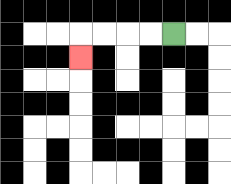{'start': '[7, 1]', 'end': '[3, 2]', 'path_directions': 'L,L,L,L,D', 'path_coordinates': '[[7, 1], [6, 1], [5, 1], [4, 1], [3, 1], [3, 2]]'}